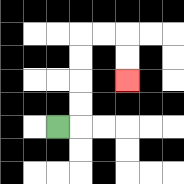{'start': '[2, 5]', 'end': '[5, 3]', 'path_directions': 'R,U,U,U,U,R,R,D,D', 'path_coordinates': '[[2, 5], [3, 5], [3, 4], [3, 3], [3, 2], [3, 1], [4, 1], [5, 1], [5, 2], [5, 3]]'}